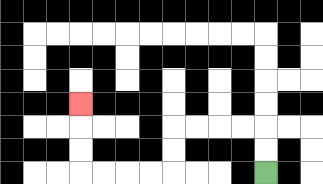{'start': '[11, 7]', 'end': '[3, 4]', 'path_directions': 'U,U,L,L,L,L,D,D,L,L,L,L,U,U,U', 'path_coordinates': '[[11, 7], [11, 6], [11, 5], [10, 5], [9, 5], [8, 5], [7, 5], [7, 6], [7, 7], [6, 7], [5, 7], [4, 7], [3, 7], [3, 6], [3, 5], [3, 4]]'}